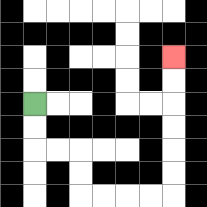{'start': '[1, 4]', 'end': '[7, 2]', 'path_directions': 'D,D,R,R,D,D,R,R,R,R,U,U,U,U,U,U', 'path_coordinates': '[[1, 4], [1, 5], [1, 6], [2, 6], [3, 6], [3, 7], [3, 8], [4, 8], [5, 8], [6, 8], [7, 8], [7, 7], [7, 6], [7, 5], [7, 4], [7, 3], [7, 2]]'}